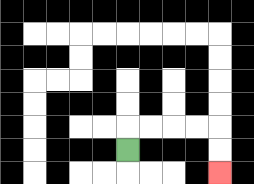{'start': '[5, 6]', 'end': '[9, 7]', 'path_directions': 'U,R,R,R,R,D,D', 'path_coordinates': '[[5, 6], [5, 5], [6, 5], [7, 5], [8, 5], [9, 5], [9, 6], [9, 7]]'}